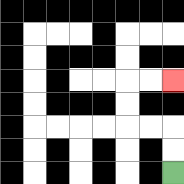{'start': '[7, 7]', 'end': '[7, 3]', 'path_directions': 'U,U,L,L,U,U,R,R', 'path_coordinates': '[[7, 7], [7, 6], [7, 5], [6, 5], [5, 5], [5, 4], [5, 3], [6, 3], [7, 3]]'}